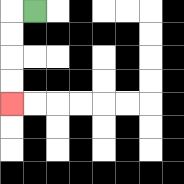{'start': '[1, 0]', 'end': '[0, 4]', 'path_directions': 'L,D,D,D,D', 'path_coordinates': '[[1, 0], [0, 0], [0, 1], [0, 2], [0, 3], [0, 4]]'}